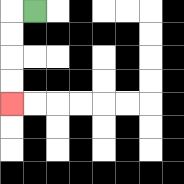{'start': '[1, 0]', 'end': '[0, 4]', 'path_directions': 'L,D,D,D,D', 'path_coordinates': '[[1, 0], [0, 0], [0, 1], [0, 2], [0, 3], [0, 4]]'}